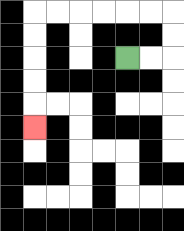{'start': '[5, 2]', 'end': '[1, 5]', 'path_directions': 'R,R,U,U,L,L,L,L,L,L,D,D,D,D,D', 'path_coordinates': '[[5, 2], [6, 2], [7, 2], [7, 1], [7, 0], [6, 0], [5, 0], [4, 0], [3, 0], [2, 0], [1, 0], [1, 1], [1, 2], [1, 3], [1, 4], [1, 5]]'}